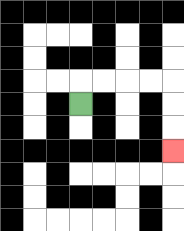{'start': '[3, 4]', 'end': '[7, 6]', 'path_directions': 'U,R,R,R,R,D,D,D', 'path_coordinates': '[[3, 4], [3, 3], [4, 3], [5, 3], [6, 3], [7, 3], [7, 4], [7, 5], [7, 6]]'}